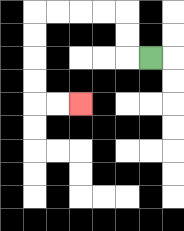{'start': '[6, 2]', 'end': '[3, 4]', 'path_directions': 'L,U,U,L,L,L,L,D,D,D,D,R,R', 'path_coordinates': '[[6, 2], [5, 2], [5, 1], [5, 0], [4, 0], [3, 0], [2, 0], [1, 0], [1, 1], [1, 2], [1, 3], [1, 4], [2, 4], [3, 4]]'}